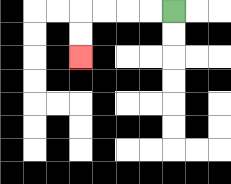{'start': '[7, 0]', 'end': '[3, 2]', 'path_directions': 'L,L,L,L,D,D', 'path_coordinates': '[[7, 0], [6, 0], [5, 0], [4, 0], [3, 0], [3, 1], [3, 2]]'}